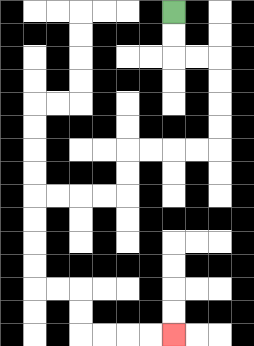{'start': '[7, 0]', 'end': '[7, 14]', 'path_directions': 'D,D,R,R,D,D,D,D,L,L,L,L,D,D,L,L,L,L,D,D,D,D,R,R,D,D,R,R,R,R', 'path_coordinates': '[[7, 0], [7, 1], [7, 2], [8, 2], [9, 2], [9, 3], [9, 4], [9, 5], [9, 6], [8, 6], [7, 6], [6, 6], [5, 6], [5, 7], [5, 8], [4, 8], [3, 8], [2, 8], [1, 8], [1, 9], [1, 10], [1, 11], [1, 12], [2, 12], [3, 12], [3, 13], [3, 14], [4, 14], [5, 14], [6, 14], [7, 14]]'}